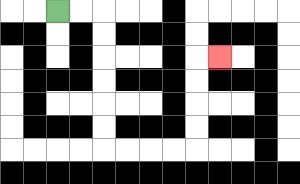{'start': '[2, 0]', 'end': '[9, 2]', 'path_directions': 'R,R,D,D,D,D,D,D,R,R,R,R,U,U,U,U,R', 'path_coordinates': '[[2, 0], [3, 0], [4, 0], [4, 1], [4, 2], [4, 3], [4, 4], [4, 5], [4, 6], [5, 6], [6, 6], [7, 6], [8, 6], [8, 5], [8, 4], [8, 3], [8, 2], [9, 2]]'}